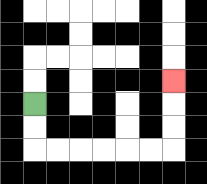{'start': '[1, 4]', 'end': '[7, 3]', 'path_directions': 'D,D,R,R,R,R,R,R,U,U,U', 'path_coordinates': '[[1, 4], [1, 5], [1, 6], [2, 6], [3, 6], [4, 6], [5, 6], [6, 6], [7, 6], [7, 5], [7, 4], [7, 3]]'}